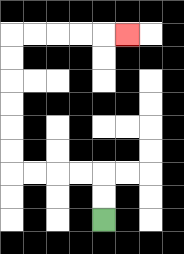{'start': '[4, 9]', 'end': '[5, 1]', 'path_directions': 'U,U,L,L,L,L,U,U,U,U,U,U,R,R,R,R,R', 'path_coordinates': '[[4, 9], [4, 8], [4, 7], [3, 7], [2, 7], [1, 7], [0, 7], [0, 6], [0, 5], [0, 4], [0, 3], [0, 2], [0, 1], [1, 1], [2, 1], [3, 1], [4, 1], [5, 1]]'}